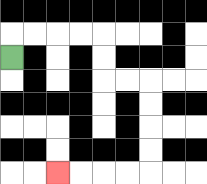{'start': '[0, 2]', 'end': '[2, 7]', 'path_directions': 'U,R,R,R,R,D,D,R,R,D,D,D,D,L,L,L,L', 'path_coordinates': '[[0, 2], [0, 1], [1, 1], [2, 1], [3, 1], [4, 1], [4, 2], [4, 3], [5, 3], [6, 3], [6, 4], [6, 5], [6, 6], [6, 7], [5, 7], [4, 7], [3, 7], [2, 7]]'}